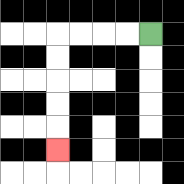{'start': '[6, 1]', 'end': '[2, 6]', 'path_directions': 'L,L,L,L,D,D,D,D,D', 'path_coordinates': '[[6, 1], [5, 1], [4, 1], [3, 1], [2, 1], [2, 2], [2, 3], [2, 4], [2, 5], [2, 6]]'}